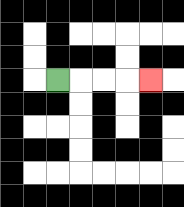{'start': '[2, 3]', 'end': '[6, 3]', 'path_directions': 'R,R,R,R', 'path_coordinates': '[[2, 3], [3, 3], [4, 3], [5, 3], [6, 3]]'}